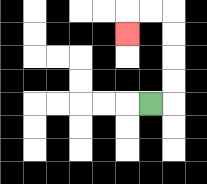{'start': '[6, 4]', 'end': '[5, 1]', 'path_directions': 'R,U,U,U,U,L,L,D', 'path_coordinates': '[[6, 4], [7, 4], [7, 3], [7, 2], [7, 1], [7, 0], [6, 0], [5, 0], [5, 1]]'}